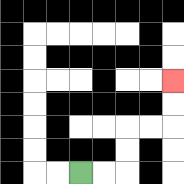{'start': '[3, 7]', 'end': '[7, 3]', 'path_directions': 'R,R,U,U,R,R,U,U', 'path_coordinates': '[[3, 7], [4, 7], [5, 7], [5, 6], [5, 5], [6, 5], [7, 5], [7, 4], [7, 3]]'}